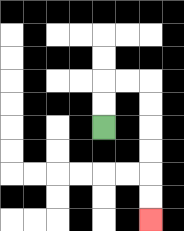{'start': '[4, 5]', 'end': '[6, 9]', 'path_directions': 'U,U,R,R,D,D,D,D,D,D', 'path_coordinates': '[[4, 5], [4, 4], [4, 3], [5, 3], [6, 3], [6, 4], [6, 5], [6, 6], [6, 7], [6, 8], [6, 9]]'}